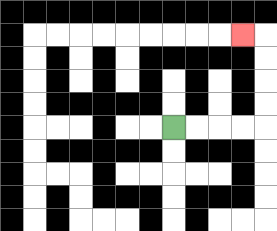{'start': '[7, 5]', 'end': '[10, 1]', 'path_directions': 'R,R,R,R,U,U,U,U,L', 'path_coordinates': '[[7, 5], [8, 5], [9, 5], [10, 5], [11, 5], [11, 4], [11, 3], [11, 2], [11, 1], [10, 1]]'}